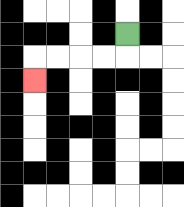{'start': '[5, 1]', 'end': '[1, 3]', 'path_directions': 'D,L,L,L,L,D', 'path_coordinates': '[[5, 1], [5, 2], [4, 2], [3, 2], [2, 2], [1, 2], [1, 3]]'}